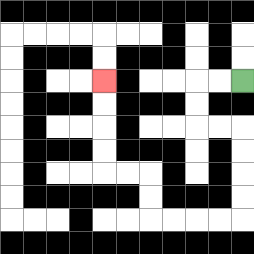{'start': '[10, 3]', 'end': '[4, 3]', 'path_directions': 'L,L,D,D,R,R,D,D,D,D,L,L,L,L,U,U,L,L,U,U,U,U', 'path_coordinates': '[[10, 3], [9, 3], [8, 3], [8, 4], [8, 5], [9, 5], [10, 5], [10, 6], [10, 7], [10, 8], [10, 9], [9, 9], [8, 9], [7, 9], [6, 9], [6, 8], [6, 7], [5, 7], [4, 7], [4, 6], [4, 5], [4, 4], [4, 3]]'}